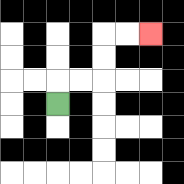{'start': '[2, 4]', 'end': '[6, 1]', 'path_directions': 'U,R,R,U,U,R,R', 'path_coordinates': '[[2, 4], [2, 3], [3, 3], [4, 3], [4, 2], [4, 1], [5, 1], [6, 1]]'}